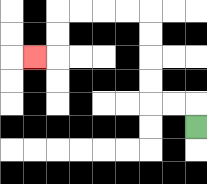{'start': '[8, 5]', 'end': '[1, 2]', 'path_directions': 'U,L,L,U,U,U,U,L,L,L,L,D,D,L', 'path_coordinates': '[[8, 5], [8, 4], [7, 4], [6, 4], [6, 3], [6, 2], [6, 1], [6, 0], [5, 0], [4, 0], [3, 0], [2, 0], [2, 1], [2, 2], [1, 2]]'}